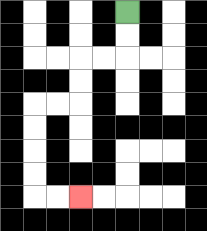{'start': '[5, 0]', 'end': '[3, 8]', 'path_directions': 'D,D,L,L,D,D,L,L,D,D,D,D,R,R', 'path_coordinates': '[[5, 0], [5, 1], [5, 2], [4, 2], [3, 2], [3, 3], [3, 4], [2, 4], [1, 4], [1, 5], [1, 6], [1, 7], [1, 8], [2, 8], [3, 8]]'}